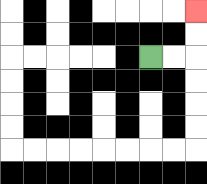{'start': '[6, 2]', 'end': '[8, 0]', 'path_directions': 'R,R,U,U', 'path_coordinates': '[[6, 2], [7, 2], [8, 2], [8, 1], [8, 0]]'}